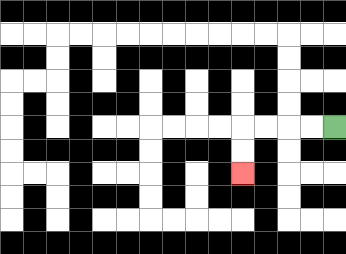{'start': '[14, 5]', 'end': '[10, 7]', 'path_directions': 'L,L,L,L,D,D', 'path_coordinates': '[[14, 5], [13, 5], [12, 5], [11, 5], [10, 5], [10, 6], [10, 7]]'}